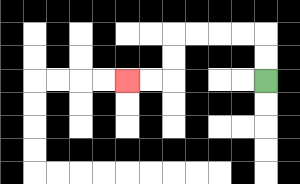{'start': '[11, 3]', 'end': '[5, 3]', 'path_directions': 'U,U,L,L,L,L,D,D,L,L', 'path_coordinates': '[[11, 3], [11, 2], [11, 1], [10, 1], [9, 1], [8, 1], [7, 1], [7, 2], [7, 3], [6, 3], [5, 3]]'}